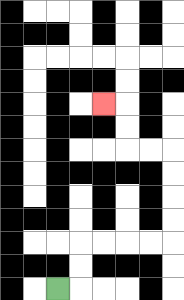{'start': '[2, 12]', 'end': '[4, 4]', 'path_directions': 'R,U,U,R,R,R,R,U,U,U,U,L,L,U,U,L', 'path_coordinates': '[[2, 12], [3, 12], [3, 11], [3, 10], [4, 10], [5, 10], [6, 10], [7, 10], [7, 9], [7, 8], [7, 7], [7, 6], [6, 6], [5, 6], [5, 5], [5, 4], [4, 4]]'}